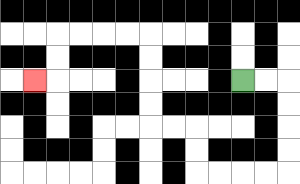{'start': '[10, 3]', 'end': '[1, 3]', 'path_directions': 'R,R,D,D,D,D,L,L,L,L,U,U,L,L,U,U,U,U,L,L,L,L,D,D,L', 'path_coordinates': '[[10, 3], [11, 3], [12, 3], [12, 4], [12, 5], [12, 6], [12, 7], [11, 7], [10, 7], [9, 7], [8, 7], [8, 6], [8, 5], [7, 5], [6, 5], [6, 4], [6, 3], [6, 2], [6, 1], [5, 1], [4, 1], [3, 1], [2, 1], [2, 2], [2, 3], [1, 3]]'}